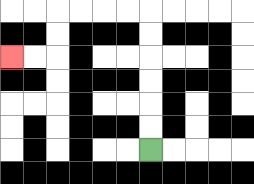{'start': '[6, 6]', 'end': '[0, 2]', 'path_directions': 'U,U,U,U,U,U,L,L,L,L,D,D,L,L', 'path_coordinates': '[[6, 6], [6, 5], [6, 4], [6, 3], [6, 2], [6, 1], [6, 0], [5, 0], [4, 0], [3, 0], [2, 0], [2, 1], [2, 2], [1, 2], [0, 2]]'}